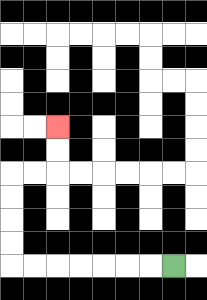{'start': '[7, 11]', 'end': '[2, 5]', 'path_directions': 'L,L,L,L,L,L,L,U,U,U,U,R,R,U,U', 'path_coordinates': '[[7, 11], [6, 11], [5, 11], [4, 11], [3, 11], [2, 11], [1, 11], [0, 11], [0, 10], [0, 9], [0, 8], [0, 7], [1, 7], [2, 7], [2, 6], [2, 5]]'}